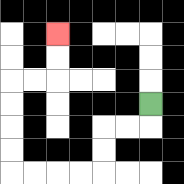{'start': '[6, 4]', 'end': '[2, 1]', 'path_directions': 'D,L,L,D,D,L,L,L,L,U,U,U,U,R,R,U,U', 'path_coordinates': '[[6, 4], [6, 5], [5, 5], [4, 5], [4, 6], [4, 7], [3, 7], [2, 7], [1, 7], [0, 7], [0, 6], [0, 5], [0, 4], [0, 3], [1, 3], [2, 3], [2, 2], [2, 1]]'}